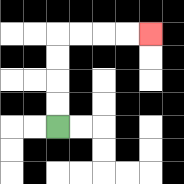{'start': '[2, 5]', 'end': '[6, 1]', 'path_directions': 'U,U,U,U,R,R,R,R', 'path_coordinates': '[[2, 5], [2, 4], [2, 3], [2, 2], [2, 1], [3, 1], [4, 1], [5, 1], [6, 1]]'}